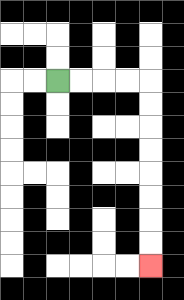{'start': '[2, 3]', 'end': '[6, 11]', 'path_directions': 'R,R,R,R,D,D,D,D,D,D,D,D', 'path_coordinates': '[[2, 3], [3, 3], [4, 3], [5, 3], [6, 3], [6, 4], [6, 5], [6, 6], [6, 7], [6, 8], [6, 9], [6, 10], [6, 11]]'}